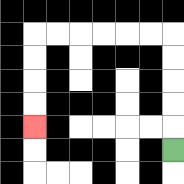{'start': '[7, 6]', 'end': '[1, 5]', 'path_directions': 'U,U,U,U,U,L,L,L,L,L,L,D,D,D,D', 'path_coordinates': '[[7, 6], [7, 5], [7, 4], [7, 3], [7, 2], [7, 1], [6, 1], [5, 1], [4, 1], [3, 1], [2, 1], [1, 1], [1, 2], [1, 3], [1, 4], [1, 5]]'}